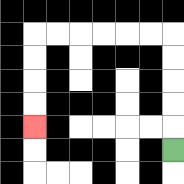{'start': '[7, 6]', 'end': '[1, 5]', 'path_directions': 'U,U,U,U,U,L,L,L,L,L,L,D,D,D,D', 'path_coordinates': '[[7, 6], [7, 5], [7, 4], [7, 3], [7, 2], [7, 1], [6, 1], [5, 1], [4, 1], [3, 1], [2, 1], [1, 1], [1, 2], [1, 3], [1, 4], [1, 5]]'}